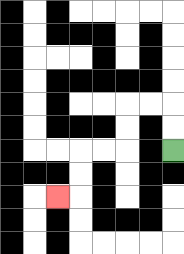{'start': '[7, 6]', 'end': '[2, 8]', 'path_directions': 'U,U,L,L,D,D,L,L,D,D,L', 'path_coordinates': '[[7, 6], [7, 5], [7, 4], [6, 4], [5, 4], [5, 5], [5, 6], [4, 6], [3, 6], [3, 7], [3, 8], [2, 8]]'}